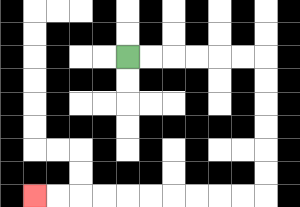{'start': '[5, 2]', 'end': '[1, 8]', 'path_directions': 'R,R,R,R,R,R,D,D,D,D,D,D,L,L,L,L,L,L,L,L,L,L', 'path_coordinates': '[[5, 2], [6, 2], [7, 2], [8, 2], [9, 2], [10, 2], [11, 2], [11, 3], [11, 4], [11, 5], [11, 6], [11, 7], [11, 8], [10, 8], [9, 8], [8, 8], [7, 8], [6, 8], [5, 8], [4, 8], [3, 8], [2, 8], [1, 8]]'}